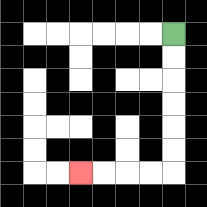{'start': '[7, 1]', 'end': '[3, 7]', 'path_directions': 'D,D,D,D,D,D,L,L,L,L', 'path_coordinates': '[[7, 1], [7, 2], [7, 3], [7, 4], [7, 5], [7, 6], [7, 7], [6, 7], [5, 7], [4, 7], [3, 7]]'}